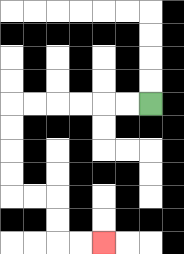{'start': '[6, 4]', 'end': '[4, 10]', 'path_directions': 'L,L,L,L,L,L,D,D,D,D,R,R,D,D,R,R', 'path_coordinates': '[[6, 4], [5, 4], [4, 4], [3, 4], [2, 4], [1, 4], [0, 4], [0, 5], [0, 6], [0, 7], [0, 8], [1, 8], [2, 8], [2, 9], [2, 10], [3, 10], [4, 10]]'}